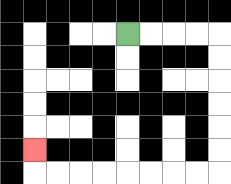{'start': '[5, 1]', 'end': '[1, 6]', 'path_directions': 'R,R,R,R,D,D,D,D,D,D,L,L,L,L,L,L,L,L,U', 'path_coordinates': '[[5, 1], [6, 1], [7, 1], [8, 1], [9, 1], [9, 2], [9, 3], [9, 4], [9, 5], [9, 6], [9, 7], [8, 7], [7, 7], [6, 7], [5, 7], [4, 7], [3, 7], [2, 7], [1, 7], [1, 6]]'}